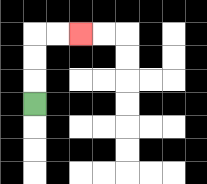{'start': '[1, 4]', 'end': '[3, 1]', 'path_directions': 'U,U,U,R,R', 'path_coordinates': '[[1, 4], [1, 3], [1, 2], [1, 1], [2, 1], [3, 1]]'}